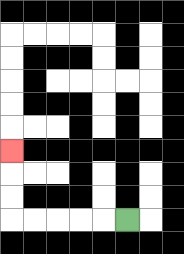{'start': '[5, 9]', 'end': '[0, 6]', 'path_directions': 'L,L,L,L,L,U,U,U', 'path_coordinates': '[[5, 9], [4, 9], [3, 9], [2, 9], [1, 9], [0, 9], [0, 8], [0, 7], [0, 6]]'}